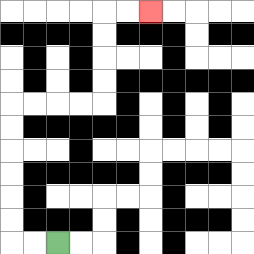{'start': '[2, 10]', 'end': '[6, 0]', 'path_directions': 'L,L,U,U,U,U,U,U,R,R,R,R,U,U,U,U,R,R', 'path_coordinates': '[[2, 10], [1, 10], [0, 10], [0, 9], [0, 8], [0, 7], [0, 6], [0, 5], [0, 4], [1, 4], [2, 4], [3, 4], [4, 4], [4, 3], [4, 2], [4, 1], [4, 0], [5, 0], [6, 0]]'}